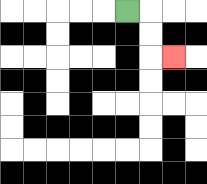{'start': '[5, 0]', 'end': '[7, 2]', 'path_directions': 'R,D,D,R', 'path_coordinates': '[[5, 0], [6, 0], [6, 1], [6, 2], [7, 2]]'}